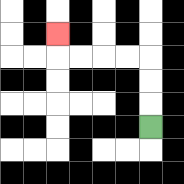{'start': '[6, 5]', 'end': '[2, 1]', 'path_directions': 'U,U,U,L,L,L,L,U', 'path_coordinates': '[[6, 5], [6, 4], [6, 3], [6, 2], [5, 2], [4, 2], [3, 2], [2, 2], [2, 1]]'}